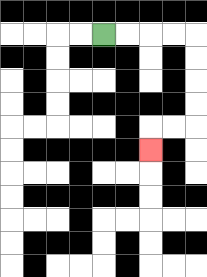{'start': '[4, 1]', 'end': '[6, 6]', 'path_directions': 'R,R,R,R,D,D,D,D,L,L,D', 'path_coordinates': '[[4, 1], [5, 1], [6, 1], [7, 1], [8, 1], [8, 2], [8, 3], [8, 4], [8, 5], [7, 5], [6, 5], [6, 6]]'}